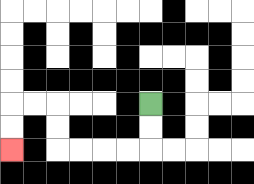{'start': '[6, 4]', 'end': '[0, 6]', 'path_directions': 'D,D,L,L,L,L,U,U,L,L,D,D', 'path_coordinates': '[[6, 4], [6, 5], [6, 6], [5, 6], [4, 6], [3, 6], [2, 6], [2, 5], [2, 4], [1, 4], [0, 4], [0, 5], [0, 6]]'}